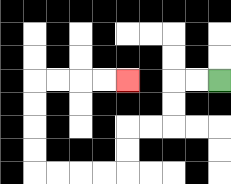{'start': '[9, 3]', 'end': '[5, 3]', 'path_directions': 'L,L,D,D,L,L,D,D,L,L,L,L,U,U,U,U,R,R,R,R', 'path_coordinates': '[[9, 3], [8, 3], [7, 3], [7, 4], [7, 5], [6, 5], [5, 5], [5, 6], [5, 7], [4, 7], [3, 7], [2, 7], [1, 7], [1, 6], [1, 5], [1, 4], [1, 3], [2, 3], [3, 3], [4, 3], [5, 3]]'}